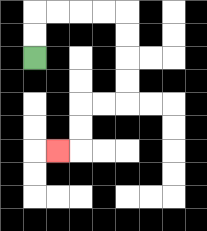{'start': '[1, 2]', 'end': '[2, 6]', 'path_directions': 'U,U,R,R,R,R,D,D,D,D,L,L,D,D,L', 'path_coordinates': '[[1, 2], [1, 1], [1, 0], [2, 0], [3, 0], [4, 0], [5, 0], [5, 1], [5, 2], [5, 3], [5, 4], [4, 4], [3, 4], [3, 5], [3, 6], [2, 6]]'}